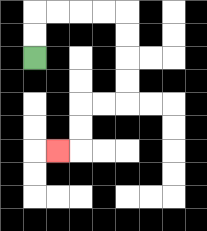{'start': '[1, 2]', 'end': '[2, 6]', 'path_directions': 'U,U,R,R,R,R,D,D,D,D,L,L,D,D,L', 'path_coordinates': '[[1, 2], [1, 1], [1, 0], [2, 0], [3, 0], [4, 0], [5, 0], [5, 1], [5, 2], [5, 3], [5, 4], [4, 4], [3, 4], [3, 5], [3, 6], [2, 6]]'}